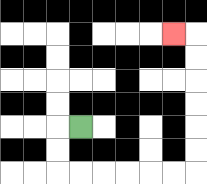{'start': '[3, 5]', 'end': '[7, 1]', 'path_directions': 'L,D,D,R,R,R,R,R,R,U,U,U,U,U,U,L', 'path_coordinates': '[[3, 5], [2, 5], [2, 6], [2, 7], [3, 7], [4, 7], [5, 7], [6, 7], [7, 7], [8, 7], [8, 6], [8, 5], [8, 4], [8, 3], [8, 2], [8, 1], [7, 1]]'}